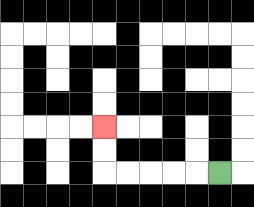{'start': '[9, 7]', 'end': '[4, 5]', 'path_directions': 'L,L,L,L,L,U,U', 'path_coordinates': '[[9, 7], [8, 7], [7, 7], [6, 7], [5, 7], [4, 7], [4, 6], [4, 5]]'}